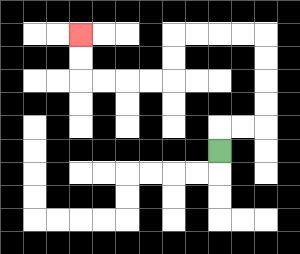{'start': '[9, 6]', 'end': '[3, 1]', 'path_directions': 'U,R,R,U,U,U,U,L,L,L,L,D,D,L,L,L,L,U,U', 'path_coordinates': '[[9, 6], [9, 5], [10, 5], [11, 5], [11, 4], [11, 3], [11, 2], [11, 1], [10, 1], [9, 1], [8, 1], [7, 1], [7, 2], [7, 3], [6, 3], [5, 3], [4, 3], [3, 3], [3, 2], [3, 1]]'}